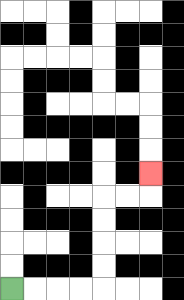{'start': '[0, 12]', 'end': '[6, 7]', 'path_directions': 'R,R,R,R,U,U,U,U,R,R,U', 'path_coordinates': '[[0, 12], [1, 12], [2, 12], [3, 12], [4, 12], [4, 11], [4, 10], [4, 9], [4, 8], [5, 8], [6, 8], [6, 7]]'}